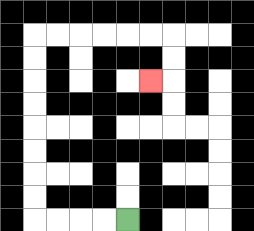{'start': '[5, 9]', 'end': '[6, 3]', 'path_directions': 'L,L,L,L,U,U,U,U,U,U,U,U,R,R,R,R,R,R,D,D,L', 'path_coordinates': '[[5, 9], [4, 9], [3, 9], [2, 9], [1, 9], [1, 8], [1, 7], [1, 6], [1, 5], [1, 4], [1, 3], [1, 2], [1, 1], [2, 1], [3, 1], [4, 1], [5, 1], [6, 1], [7, 1], [7, 2], [7, 3], [6, 3]]'}